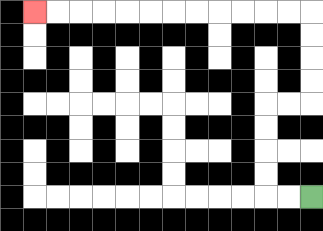{'start': '[13, 8]', 'end': '[1, 0]', 'path_directions': 'L,L,U,U,U,U,R,R,U,U,U,U,L,L,L,L,L,L,L,L,L,L,L,L', 'path_coordinates': '[[13, 8], [12, 8], [11, 8], [11, 7], [11, 6], [11, 5], [11, 4], [12, 4], [13, 4], [13, 3], [13, 2], [13, 1], [13, 0], [12, 0], [11, 0], [10, 0], [9, 0], [8, 0], [7, 0], [6, 0], [5, 0], [4, 0], [3, 0], [2, 0], [1, 0]]'}